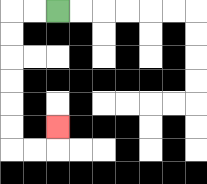{'start': '[2, 0]', 'end': '[2, 5]', 'path_directions': 'L,L,D,D,D,D,D,D,R,R,U', 'path_coordinates': '[[2, 0], [1, 0], [0, 0], [0, 1], [0, 2], [0, 3], [0, 4], [0, 5], [0, 6], [1, 6], [2, 6], [2, 5]]'}